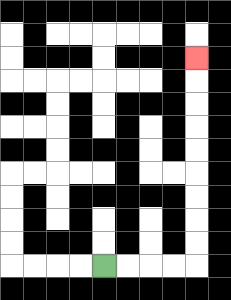{'start': '[4, 11]', 'end': '[8, 2]', 'path_directions': 'R,R,R,R,U,U,U,U,U,U,U,U,U', 'path_coordinates': '[[4, 11], [5, 11], [6, 11], [7, 11], [8, 11], [8, 10], [8, 9], [8, 8], [8, 7], [8, 6], [8, 5], [8, 4], [8, 3], [8, 2]]'}